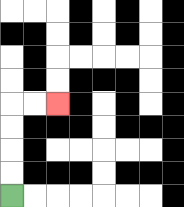{'start': '[0, 8]', 'end': '[2, 4]', 'path_directions': 'U,U,U,U,R,R', 'path_coordinates': '[[0, 8], [0, 7], [0, 6], [0, 5], [0, 4], [1, 4], [2, 4]]'}